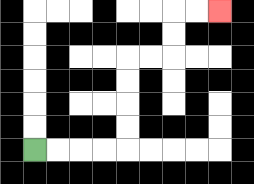{'start': '[1, 6]', 'end': '[9, 0]', 'path_directions': 'R,R,R,R,U,U,U,U,R,R,U,U,R,R', 'path_coordinates': '[[1, 6], [2, 6], [3, 6], [4, 6], [5, 6], [5, 5], [5, 4], [5, 3], [5, 2], [6, 2], [7, 2], [7, 1], [7, 0], [8, 0], [9, 0]]'}